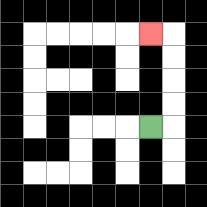{'start': '[6, 5]', 'end': '[6, 1]', 'path_directions': 'R,U,U,U,U,L', 'path_coordinates': '[[6, 5], [7, 5], [7, 4], [7, 3], [7, 2], [7, 1], [6, 1]]'}